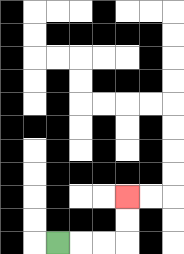{'start': '[2, 10]', 'end': '[5, 8]', 'path_directions': 'R,R,R,U,U', 'path_coordinates': '[[2, 10], [3, 10], [4, 10], [5, 10], [5, 9], [5, 8]]'}